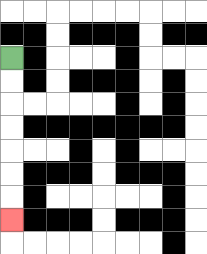{'start': '[0, 2]', 'end': '[0, 9]', 'path_directions': 'D,D,D,D,D,D,D', 'path_coordinates': '[[0, 2], [0, 3], [0, 4], [0, 5], [0, 6], [0, 7], [0, 8], [0, 9]]'}